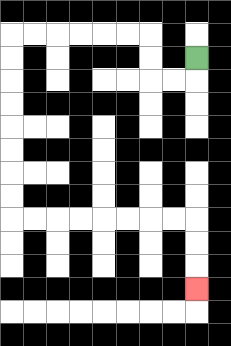{'start': '[8, 2]', 'end': '[8, 12]', 'path_directions': 'D,L,L,U,U,L,L,L,L,L,L,D,D,D,D,D,D,D,D,R,R,R,R,R,R,R,R,D,D,D', 'path_coordinates': '[[8, 2], [8, 3], [7, 3], [6, 3], [6, 2], [6, 1], [5, 1], [4, 1], [3, 1], [2, 1], [1, 1], [0, 1], [0, 2], [0, 3], [0, 4], [0, 5], [0, 6], [0, 7], [0, 8], [0, 9], [1, 9], [2, 9], [3, 9], [4, 9], [5, 9], [6, 9], [7, 9], [8, 9], [8, 10], [8, 11], [8, 12]]'}